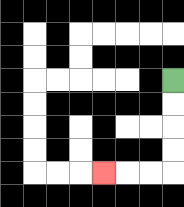{'start': '[7, 3]', 'end': '[4, 7]', 'path_directions': 'D,D,D,D,L,L,L', 'path_coordinates': '[[7, 3], [7, 4], [7, 5], [7, 6], [7, 7], [6, 7], [5, 7], [4, 7]]'}